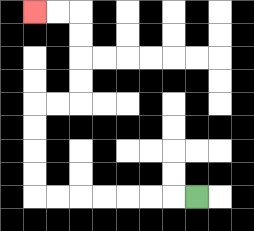{'start': '[8, 8]', 'end': '[1, 0]', 'path_directions': 'L,L,L,L,L,L,L,U,U,U,U,R,R,U,U,U,U,L,L', 'path_coordinates': '[[8, 8], [7, 8], [6, 8], [5, 8], [4, 8], [3, 8], [2, 8], [1, 8], [1, 7], [1, 6], [1, 5], [1, 4], [2, 4], [3, 4], [3, 3], [3, 2], [3, 1], [3, 0], [2, 0], [1, 0]]'}